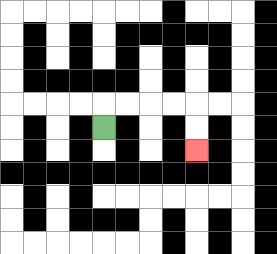{'start': '[4, 5]', 'end': '[8, 6]', 'path_directions': 'U,R,R,R,R,D,D', 'path_coordinates': '[[4, 5], [4, 4], [5, 4], [6, 4], [7, 4], [8, 4], [8, 5], [8, 6]]'}